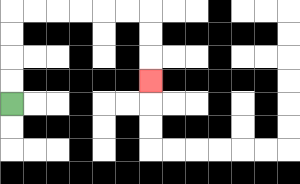{'start': '[0, 4]', 'end': '[6, 3]', 'path_directions': 'U,U,U,U,R,R,R,R,R,R,D,D,D', 'path_coordinates': '[[0, 4], [0, 3], [0, 2], [0, 1], [0, 0], [1, 0], [2, 0], [3, 0], [4, 0], [5, 0], [6, 0], [6, 1], [6, 2], [6, 3]]'}